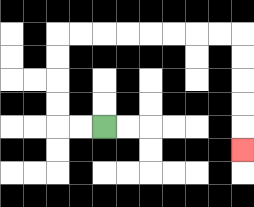{'start': '[4, 5]', 'end': '[10, 6]', 'path_directions': 'L,L,U,U,U,U,R,R,R,R,R,R,R,R,D,D,D,D,D', 'path_coordinates': '[[4, 5], [3, 5], [2, 5], [2, 4], [2, 3], [2, 2], [2, 1], [3, 1], [4, 1], [5, 1], [6, 1], [7, 1], [8, 1], [9, 1], [10, 1], [10, 2], [10, 3], [10, 4], [10, 5], [10, 6]]'}